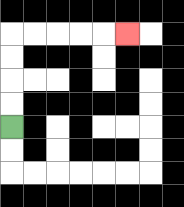{'start': '[0, 5]', 'end': '[5, 1]', 'path_directions': 'U,U,U,U,R,R,R,R,R', 'path_coordinates': '[[0, 5], [0, 4], [0, 3], [0, 2], [0, 1], [1, 1], [2, 1], [3, 1], [4, 1], [5, 1]]'}